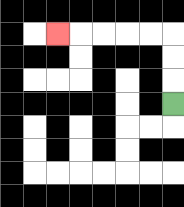{'start': '[7, 4]', 'end': '[2, 1]', 'path_directions': 'U,U,U,L,L,L,L,L', 'path_coordinates': '[[7, 4], [7, 3], [7, 2], [7, 1], [6, 1], [5, 1], [4, 1], [3, 1], [2, 1]]'}